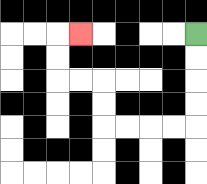{'start': '[8, 1]', 'end': '[3, 1]', 'path_directions': 'D,D,D,D,L,L,L,L,U,U,L,L,U,U,R', 'path_coordinates': '[[8, 1], [8, 2], [8, 3], [8, 4], [8, 5], [7, 5], [6, 5], [5, 5], [4, 5], [4, 4], [4, 3], [3, 3], [2, 3], [2, 2], [2, 1], [3, 1]]'}